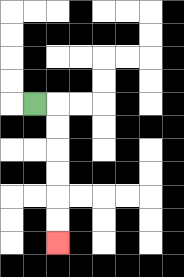{'start': '[1, 4]', 'end': '[2, 10]', 'path_directions': 'R,D,D,D,D,D,D', 'path_coordinates': '[[1, 4], [2, 4], [2, 5], [2, 6], [2, 7], [2, 8], [2, 9], [2, 10]]'}